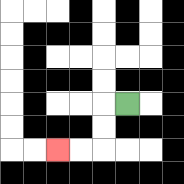{'start': '[5, 4]', 'end': '[2, 6]', 'path_directions': 'L,D,D,L,L', 'path_coordinates': '[[5, 4], [4, 4], [4, 5], [4, 6], [3, 6], [2, 6]]'}